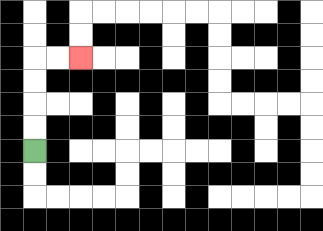{'start': '[1, 6]', 'end': '[3, 2]', 'path_directions': 'U,U,U,U,R,R', 'path_coordinates': '[[1, 6], [1, 5], [1, 4], [1, 3], [1, 2], [2, 2], [3, 2]]'}